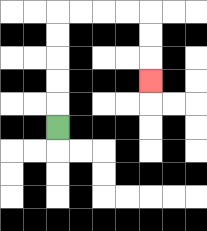{'start': '[2, 5]', 'end': '[6, 3]', 'path_directions': 'U,U,U,U,U,R,R,R,R,D,D,D', 'path_coordinates': '[[2, 5], [2, 4], [2, 3], [2, 2], [2, 1], [2, 0], [3, 0], [4, 0], [5, 0], [6, 0], [6, 1], [6, 2], [6, 3]]'}